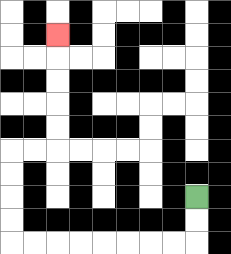{'start': '[8, 8]', 'end': '[2, 1]', 'path_directions': 'D,D,L,L,L,L,L,L,L,L,U,U,U,U,R,R,U,U,U,U,U', 'path_coordinates': '[[8, 8], [8, 9], [8, 10], [7, 10], [6, 10], [5, 10], [4, 10], [3, 10], [2, 10], [1, 10], [0, 10], [0, 9], [0, 8], [0, 7], [0, 6], [1, 6], [2, 6], [2, 5], [2, 4], [2, 3], [2, 2], [2, 1]]'}